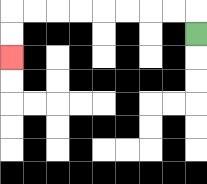{'start': '[8, 1]', 'end': '[0, 2]', 'path_directions': 'U,L,L,L,L,L,L,L,L,D,D', 'path_coordinates': '[[8, 1], [8, 0], [7, 0], [6, 0], [5, 0], [4, 0], [3, 0], [2, 0], [1, 0], [0, 0], [0, 1], [0, 2]]'}